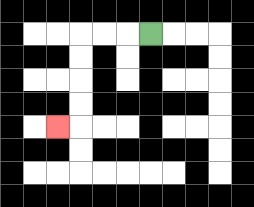{'start': '[6, 1]', 'end': '[2, 5]', 'path_directions': 'L,L,L,D,D,D,D,L', 'path_coordinates': '[[6, 1], [5, 1], [4, 1], [3, 1], [3, 2], [3, 3], [3, 4], [3, 5], [2, 5]]'}